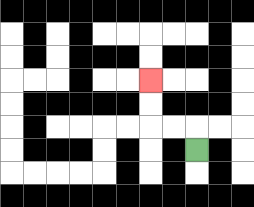{'start': '[8, 6]', 'end': '[6, 3]', 'path_directions': 'U,L,L,U,U', 'path_coordinates': '[[8, 6], [8, 5], [7, 5], [6, 5], [6, 4], [6, 3]]'}